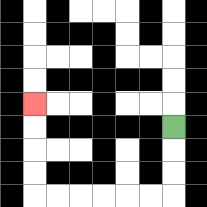{'start': '[7, 5]', 'end': '[1, 4]', 'path_directions': 'D,D,D,L,L,L,L,L,L,U,U,U,U', 'path_coordinates': '[[7, 5], [7, 6], [7, 7], [7, 8], [6, 8], [5, 8], [4, 8], [3, 8], [2, 8], [1, 8], [1, 7], [1, 6], [1, 5], [1, 4]]'}